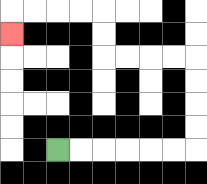{'start': '[2, 6]', 'end': '[0, 1]', 'path_directions': 'R,R,R,R,R,R,U,U,U,U,L,L,L,L,U,U,L,L,L,L,D', 'path_coordinates': '[[2, 6], [3, 6], [4, 6], [5, 6], [6, 6], [7, 6], [8, 6], [8, 5], [8, 4], [8, 3], [8, 2], [7, 2], [6, 2], [5, 2], [4, 2], [4, 1], [4, 0], [3, 0], [2, 0], [1, 0], [0, 0], [0, 1]]'}